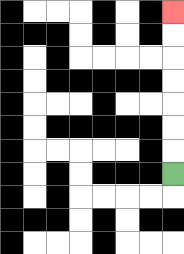{'start': '[7, 7]', 'end': '[7, 0]', 'path_directions': 'U,U,U,U,U,U,U', 'path_coordinates': '[[7, 7], [7, 6], [7, 5], [7, 4], [7, 3], [7, 2], [7, 1], [7, 0]]'}